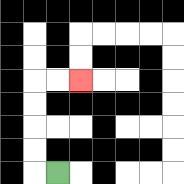{'start': '[2, 7]', 'end': '[3, 3]', 'path_directions': 'L,U,U,U,U,R,R', 'path_coordinates': '[[2, 7], [1, 7], [1, 6], [1, 5], [1, 4], [1, 3], [2, 3], [3, 3]]'}